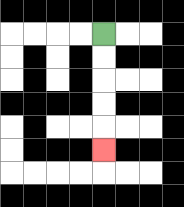{'start': '[4, 1]', 'end': '[4, 6]', 'path_directions': 'D,D,D,D,D', 'path_coordinates': '[[4, 1], [4, 2], [4, 3], [4, 4], [4, 5], [4, 6]]'}